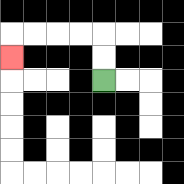{'start': '[4, 3]', 'end': '[0, 2]', 'path_directions': 'U,U,L,L,L,L,D', 'path_coordinates': '[[4, 3], [4, 2], [4, 1], [3, 1], [2, 1], [1, 1], [0, 1], [0, 2]]'}